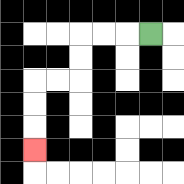{'start': '[6, 1]', 'end': '[1, 6]', 'path_directions': 'L,L,L,D,D,L,L,D,D,D', 'path_coordinates': '[[6, 1], [5, 1], [4, 1], [3, 1], [3, 2], [3, 3], [2, 3], [1, 3], [1, 4], [1, 5], [1, 6]]'}